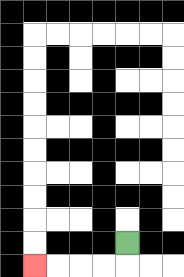{'start': '[5, 10]', 'end': '[1, 11]', 'path_directions': 'D,L,L,L,L', 'path_coordinates': '[[5, 10], [5, 11], [4, 11], [3, 11], [2, 11], [1, 11]]'}